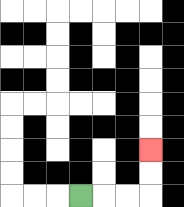{'start': '[3, 8]', 'end': '[6, 6]', 'path_directions': 'R,R,R,U,U', 'path_coordinates': '[[3, 8], [4, 8], [5, 8], [6, 8], [6, 7], [6, 6]]'}